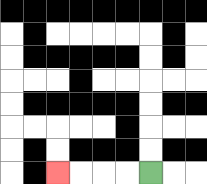{'start': '[6, 7]', 'end': '[2, 7]', 'path_directions': 'L,L,L,L', 'path_coordinates': '[[6, 7], [5, 7], [4, 7], [3, 7], [2, 7]]'}